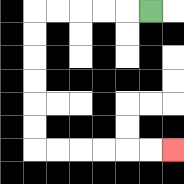{'start': '[6, 0]', 'end': '[7, 6]', 'path_directions': 'L,L,L,L,L,D,D,D,D,D,D,R,R,R,R,R,R', 'path_coordinates': '[[6, 0], [5, 0], [4, 0], [3, 0], [2, 0], [1, 0], [1, 1], [1, 2], [1, 3], [1, 4], [1, 5], [1, 6], [2, 6], [3, 6], [4, 6], [5, 6], [6, 6], [7, 6]]'}